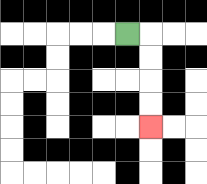{'start': '[5, 1]', 'end': '[6, 5]', 'path_directions': 'R,D,D,D,D', 'path_coordinates': '[[5, 1], [6, 1], [6, 2], [6, 3], [6, 4], [6, 5]]'}